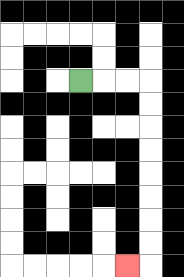{'start': '[3, 3]', 'end': '[5, 11]', 'path_directions': 'R,R,R,D,D,D,D,D,D,D,D,L', 'path_coordinates': '[[3, 3], [4, 3], [5, 3], [6, 3], [6, 4], [6, 5], [6, 6], [6, 7], [6, 8], [6, 9], [6, 10], [6, 11], [5, 11]]'}